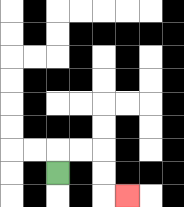{'start': '[2, 7]', 'end': '[5, 8]', 'path_directions': 'U,R,R,D,D,R', 'path_coordinates': '[[2, 7], [2, 6], [3, 6], [4, 6], [4, 7], [4, 8], [5, 8]]'}